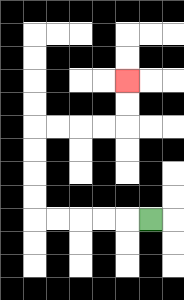{'start': '[6, 9]', 'end': '[5, 3]', 'path_directions': 'L,L,L,L,L,U,U,U,U,R,R,R,R,U,U', 'path_coordinates': '[[6, 9], [5, 9], [4, 9], [3, 9], [2, 9], [1, 9], [1, 8], [1, 7], [1, 6], [1, 5], [2, 5], [3, 5], [4, 5], [5, 5], [5, 4], [5, 3]]'}